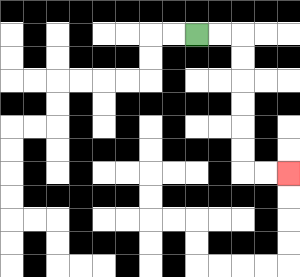{'start': '[8, 1]', 'end': '[12, 7]', 'path_directions': 'R,R,D,D,D,D,D,D,R,R', 'path_coordinates': '[[8, 1], [9, 1], [10, 1], [10, 2], [10, 3], [10, 4], [10, 5], [10, 6], [10, 7], [11, 7], [12, 7]]'}